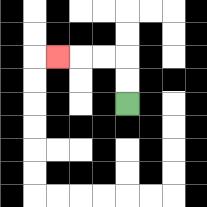{'start': '[5, 4]', 'end': '[2, 2]', 'path_directions': 'U,U,L,L,L', 'path_coordinates': '[[5, 4], [5, 3], [5, 2], [4, 2], [3, 2], [2, 2]]'}